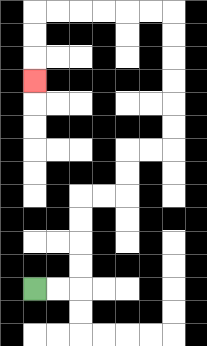{'start': '[1, 12]', 'end': '[1, 3]', 'path_directions': 'R,R,U,U,U,U,R,R,U,U,R,R,U,U,U,U,U,U,L,L,L,L,L,L,D,D,D', 'path_coordinates': '[[1, 12], [2, 12], [3, 12], [3, 11], [3, 10], [3, 9], [3, 8], [4, 8], [5, 8], [5, 7], [5, 6], [6, 6], [7, 6], [7, 5], [7, 4], [7, 3], [7, 2], [7, 1], [7, 0], [6, 0], [5, 0], [4, 0], [3, 0], [2, 0], [1, 0], [1, 1], [1, 2], [1, 3]]'}